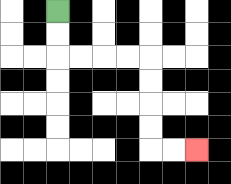{'start': '[2, 0]', 'end': '[8, 6]', 'path_directions': 'D,D,R,R,R,R,D,D,D,D,R,R', 'path_coordinates': '[[2, 0], [2, 1], [2, 2], [3, 2], [4, 2], [5, 2], [6, 2], [6, 3], [6, 4], [6, 5], [6, 6], [7, 6], [8, 6]]'}